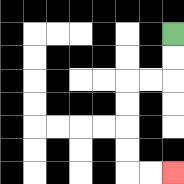{'start': '[7, 1]', 'end': '[7, 7]', 'path_directions': 'D,D,L,L,D,D,D,D,R,R', 'path_coordinates': '[[7, 1], [7, 2], [7, 3], [6, 3], [5, 3], [5, 4], [5, 5], [5, 6], [5, 7], [6, 7], [7, 7]]'}